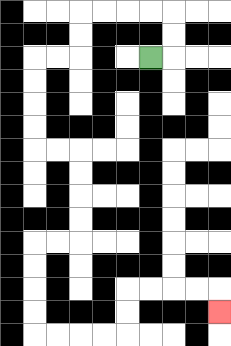{'start': '[6, 2]', 'end': '[9, 13]', 'path_directions': 'R,U,U,L,L,L,L,D,D,L,L,D,D,D,D,R,R,D,D,D,D,L,L,D,D,D,D,R,R,R,R,U,U,R,R,R,R,D', 'path_coordinates': '[[6, 2], [7, 2], [7, 1], [7, 0], [6, 0], [5, 0], [4, 0], [3, 0], [3, 1], [3, 2], [2, 2], [1, 2], [1, 3], [1, 4], [1, 5], [1, 6], [2, 6], [3, 6], [3, 7], [3, 8], [3, 9], [3, 10], [2, 10], [1, 10], [1, 11], [1, 12], [1, 13], [1, 14], [2, 14], [3, 14], [4, 14], [5, 14], [5, 13], [5, 12], [6, 12], [7, 12], [8, 12], [9, 12], [9, 13]]'}